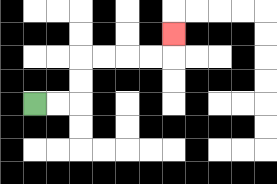{'start': '[1, 4]', 'end': '[7, 1]', 'path_directions': 'R,R,U,U,R,R,R,R,U', 'path_coordinates': '[[1, 4], [2, 4], [3, 4], [3, 3], [3, 2], [4, 2], [5, 2], [6, 2], [7, 2], [7, 1]]'}